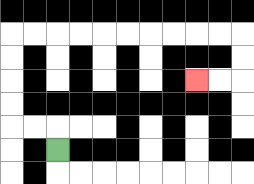{'start': '[2, 6]', 'end': '[8, 3]', 'path_directions': 'U,L,L,U,U,U,U,R,R,R,R,R,R,R,R,R,R,D,D,L,L', 'path_coordinates': '[[2, 6], [2, 5], [1, 5], [0, 5], [0, 4], [0, 3], [0, 2], [0, 1], [1, 1], [2, 1], [3, 1], [4, 1], [5, 1], [6, 1], [7, 1], [8, 1], [9, 1], [10, 1], [10, 2], [10, 3], [9, 3], [8, 3]]'}